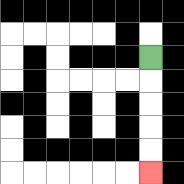{'start': '[6, 2]', 'end': '[6, 7]', 'path_directions': 'D,D,D,D,D', 'path_coordinates': '[[6, 2], [6, 3], [6, 4], [6, 5], [6, 6], [6, 7]]'}